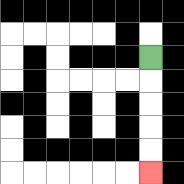{'start': '[6, 2]', 'end': '[6, 7]', 'path_directions': 'D,D,D,D,D', 'path_coordinates': '[[6, 2], [6, 3], [6, 4], [6, 5], [6, 6], [6, 7]]'}